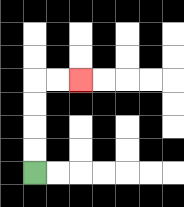{'start': '[1, 7]', 'end': '[3, 3]', 'path_directions': 'U,U,U,U,R,R', 'path_coordinates': '[[1, 7], [1, 6], [1, 5], [1, 4], [1, 3], [2, 3], [3, 3]]'}